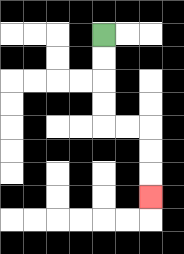{'start': '[4, 1]', 'end': '[6, 8]', 'path_directions': 'D,D,D,D,R,R,D,D,D', 'path_coordinates': '[[4, 1], [4, 2], [4, 3], [4, 4], [4, 5], [5, 5], [6, 5], [6, 6], [6, 7], [6, 8]]'}